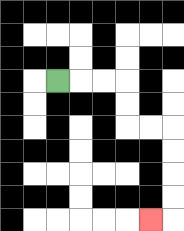{'start': '[2, 3]', 'end': '[6, 9]', 'path_directions': 'R,R,R,D,D,R,R,D,D,D,D,L', 'path_coordinates': '[[2, 3], [3, 3], [4, 3], [5, 3], [5, 4], [5, 5], [6, 5], [7, 5], [7, 6], [7, 7], [7, 8], [7, 9], [6, 9]]'}